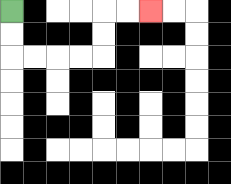{'start': '[0, 0]', 'end': '[6, 0]', 'path_directions': 'D,D,R,R,R,R,U,U,R,R', 'path_coordinates': '[[0, 0], [0, 1], [0, 2], [1, 2], [2, 2], [3, 2], [4, 2], [4, 1], [4, 0], [5, 0], [6, 0]]'}